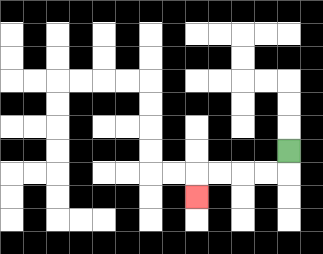{'start': '[12, 6]', 'end': '[8, 8]', 'path_directions': 'D,L,L,L,L,D', 'path_coordinates': '[[12, 6], [12, 7], [11, 7], [10, 7], [9, 7], [8, 7], [8, 8]]'}